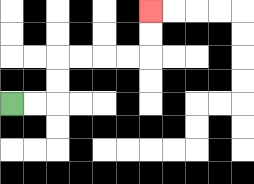{'start': '[0, 4]', 'end': '[6, 0]', 'path_directions': 'R,R,U,U,R,R,R,R,U,U', 'path_coordinates': '[[0, 4], [1, 4], [2, 4], [2, 3], [2, 2], [3, 2], [4, 2], [5, 2], [6, 2], [6, 1], [6, 0]]'}